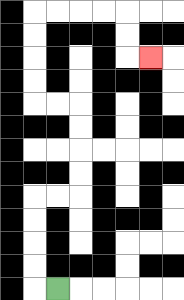{'start': '[2, 12]', 'end': '[6, 2]', 'path_directions': 'L,U,U,U,U,R,R,U,U,U,U,L,L,U,U,U,U,R,R,R,R,D,D,R', 'path_coordinates': '[[2, 12], [1, 12], [1, 11], [1, 10], [1, 9], [1, 8], [2, 8], [3, 8], [3, 7], [3, 6], [3, 5], [3, 4], [2, 4], [1, 4], [1, 3], [1, 2], [1, 1], [1, 0], [2, 0], [3, 0], [4, 0], [5, 0], [5, 1], [5, 2], [6, 2]]'}